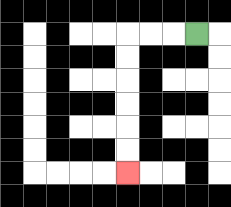{'start': '[8, 1]', 'end': '[5, 7]', 'path_directions': 'L,L,L,D,D,D,D,D,D', 'path_coordinates': '[[8, 1], [7, 1], [6, 1], [5, 1], [5, 2], [5, 3], [5, 4], [5, 5], [5, 6], [5, 7]]'}